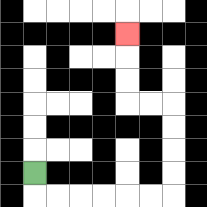{'start': '[1, 7]', 'end': '[5, 1]', 'path_directions': 'D,R,R,R,R,R,R,U,U,U,U,L,L,U,U,U', 'path_coordinates': '[[1, 7], [1, 8], [2, 8], [3, 8], [4, 8], [5, 8], [6, 8], [7, 8], [7, 7], [7, 6], [7, 5], [7, 4], [6, 4], [5, 4], [5, 3], [5, 2], [5, 1]]'}